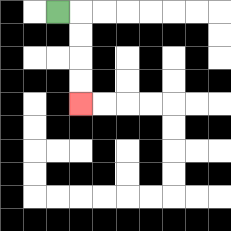{'start': '[2, 0]', 'end': '[3, 4]', 'path_directions': 'R,D,D,D,D', 'path_coordinates': '[[2, 0], [3, 0], [3, 1], [3, 2], [3, 3], [3, 4]]'}